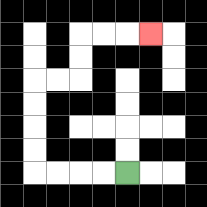{'start': '[5, 7]', 'end': '[6, 1]', 'path_directions': 'L,L,L,L,U,U,U,U,R,R,U,U,R,R,R', 'path_coordinates': '[[5, 7], [4, 7], [3, 7], [2, 7], [1, 7], [1, 6], [1, 5], [1, 4], [1, 3], [2, 3], [3, 3], [3, 2], [3, 1], [4, 1], [5, 1], [6, 1]]'}